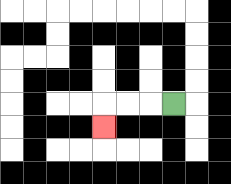{'start': '[7, 4]', 'end': '[4, 5]', 'path_directions': 'L,L,L,D', 'path_coordinates': '[[7, 4], [6, 4], [5, 4], [4, 4], [4, 5]]'}